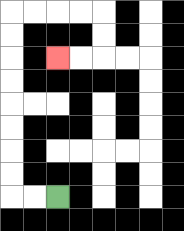{'start': '[2, 8]', 'end': '[2, 2]', 'path_directions': 'L,L,U,U,U,U,U,U,U,U,R,R,R,R,D,D,L,L', 'path_coordinates': '[[2, 8], [1, 8], [0, 8], [0, 7], [0, 6], [0, 5], [0, 4], [0, 3], [0, 2], [0, 1], [0, 0], [1, 0], [2, 0], [3, 0], [4, 0], [4, 1], [4, 2], [3, 2], [2, 2]]'}